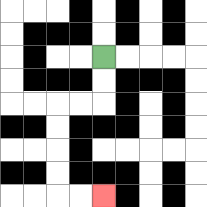{'start': '[4, 2]', 'end': '[4, 8]', 'path_directions': 'D,D,L,L,D,D,D,D,R,R', 'path_coordinates': '[[4, 2], [4, 3], [4, 4], [3, 4], [2, 4], [2, 5], [2, 6], [2, 7], [2, 8], [3, 8], [4, 8]]'}